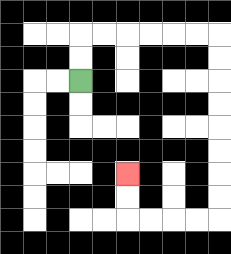{'start': '[3, 3]', 'end': '[5, 7]', 'path_directions': 'U,U,R,R,R,R,R,R,D,D,D,D,D,D,D,D,L,L,L,L,U,U', 'path_coordinates': '[[3, 3], [3, 2], [3, 1], [4, 1], [5, 1], [6, 1], [7, 1], [8, 1], [9, 1], [9, 2], [9, 3], [9, 4], [9, 5], [9, 6], [9, 7], [9, 8], [9, 9], [8, 9], [7, 9], [6, 9], [5, 9], [5, 8], [5, 7]]'}